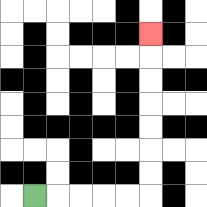{'start': '[1, 8]', 'end': '[6, 1]', 'path_directions': 'R,R,R,R,R,U,U,U,U,U,U,U', 'path_coordinates': '[[1, 8], [2, 8], [3, 8], [4, 8], [5, 8], [6, 8], [6, 7], [6, 6], [6, 5], [6, 4], [6, 3], [6, 2], [6, 1]]'}